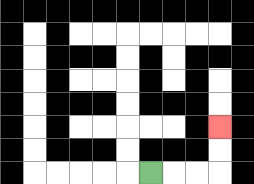{'start': '[6, 7]', 'end': '[9, 5]', 'path_directions': 'R,R,R,U,U', 'path_coordinates': '[[6, 7], [7, 7], [8, 7], [9, 7], [9, 6], [9, 5]]'}